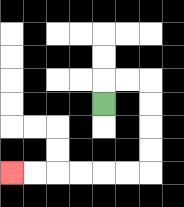{'start': '[4, 4]', 'end': '[0, 7]', 'path_directions': 'U,R,R,D,D,D,D,L,L,L,L,L,L', 'path_coordinates': '[[4, 4], [4, 3], [5, 3], [6, 3], [6, 4], [6, 5], [6, 6], [6, 7], [5, 7], [4, 7], [3, 7], [2, 7], [1, 7], [0, 7]]'}